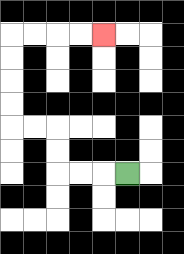{'start': '[5, 7]', 'end': '[4, 1]', 'path_directions': 'L,L,L,U,U,L,L,U,U,U,U,R,R,R,R', 'path_coordinates': '[[5, 7], [4, 7], [3, 7], [2, 7], [2, 6], [2, 5], [1, 5], [0, 5], [0, 4], [0, 3], [0, 2], [0, 1], [1, 1], [2, 1], [3, 1], [4, 1]]'}